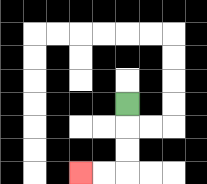{'start': '[5, 4]', 'end': '[3, 7]', 'path_directions': 'D,D,D,L,L', 'path_coordinates': '[[5, 4], [5, 5], [5, 6], [5, 7], [4, 7], [3, 7]]'}